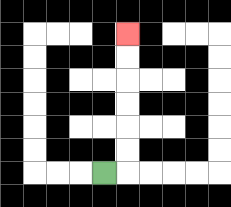{'start': '[4, 7]', 'end': '[5, 1]', 'path_directions': 'R,U,U,U,U,U,U', 'path_coordinates': '[[4, 7], [5, 7], [5, 6], [5, 5], [5, 4], [5, 3], [5, 2], [5, 1]]'}